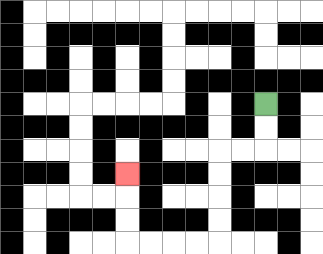{'start': '[11, 4]', 'end': '[5, 7]', 'path_directions': 'D,D,L,L,D,D,D,D,L,L,L,L,U,U,U', 'path_coordinates': '[[11, 4], [11, 5], [11, 6], [10, 6], [9, 6], [9, 7], [9, 8], [9, 9], [9, 10], [8, 10], [7, 10], [6, 10], [5, 10], [5, 9], [5, 8], [5, 7]]'}